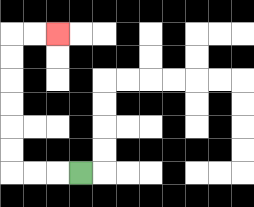{'start': '[3, 7]', 'end': '[2, 1]', 'path_directions': 'L,L,L,U,U,U,U,U,U,R,R', 'path_coordinates': '[[3, 7], [2, 7], [1, 7], [0, 7], [0, 6], [0, 5], [0, 4], [0, 3], [0, 2], [0, 1], [1, 1], [2, 1]]'}